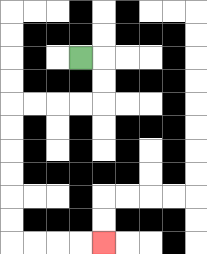{'start': '[3, 2]', 'end': '[4, 10]', 'path_directions': 'R,D,D,L,L,L,L,D,D,D,D,D,D,R,R,R,R', 'path_coordinates': '[[3, 2], [4, 2], [4, 3], [4, 4], [3, 4], [2, 4], [1, 4], [0, 4], [0, 5], [0, 6], [0, 7], [0, 8], [0, 9], [0, 10], [1, 10], [2, 10], [3, 10], [4, 10]]'}